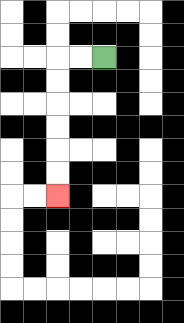{'start': '[4, 2]', 'end': '[2, 8]', 'path_directions': 'L,L,D,D,D,D,D,D', 'path_coordinates': '[[4, 2], [3, 2], [2, 2], [2, 3], [2, 4], [2, 5], [2, 6], [2, 7], [2, 8]]'}